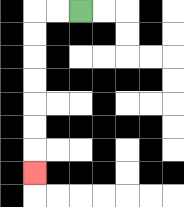{'start': '[3, 0]', 'end': '[1, 7]', 'path_directions': 'L,L,D,D,D,D,D,D,D', 'path_coordinates': '[[3, 0], [2, 0], [1, 0], [1, 1], [1, 2], [1, 3], [1, 4], [1, 5], [1, 6], [1, 7]]'}